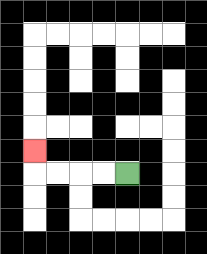{'start': '[5, 7]', 'end': '[1, 6]', 'path_directions': 'L,L,L,L,U', 'path_coordinates': '[[5, 7], [4, 7], [3, 7], [2, 7], [1, 7], [1, 6]]'}